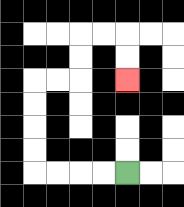{'start': '[5, 7]', 'end': '[5, 3]', 'path_directions': 'L,L,L,L,U,U,U,U,R,R,U,U,R,R,D,D', 'path_coordinates': '[[5, 7], [4, 7], [3, 7], [2, 7], [1, 7], [1, 6], [1, 5], [1, 4], [1, 3], [2, 3], [3, 3], [3, 2], [3, 1], [4, 1], [5, 1], [5, 2], [5, 3]]'}